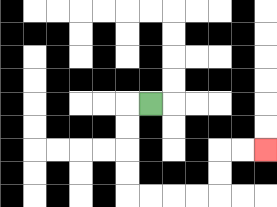{'start': '[6, 4]', 'end': '[11, 6]', 'path_directions': 'L,D,D,D,D,R,R,R,R,U,U,R,R', 'path_coordinates': '[[6, 4], [5, 4], [5, 5], [5, 6], [5, 7], [5, 8], [6, 8], [7, 8], [8, 8], [9, 8], [9, 7], [9, 6], [10, 6], [11, 6]]'}